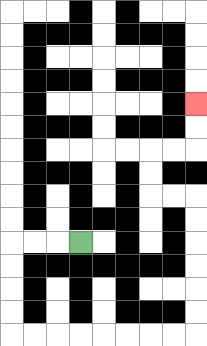{'start': '[3, 10]', 'end': '[8, 4]', 'path_directions': 'L,L,L,D,D,D,D,R,R,R,R,R,R,R,R,U,U,U,U,U,U,L,L,U,U,R,R,U,U', 'path_coordinates': '[[3, 10], [2, 10], [1, 10], [0, 10], [0, 11], [0, 12], [0, 13], [0, 14], [1, 14], [2, 14], [3, 14], [4, 14], [5, 14], [6, 14], [7, 14], [8, 14], [8, 13], [8, 12], [8, 11], [8, 10], [8, 9], [8, 8], [7, 8], [6, 8], [6, 7], [6, 6], [7, 6], [8, 6], [8, 5], [8, 4]]'}